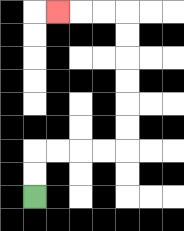{'start': '[1, 8]', 'end': '[2, 0]', 'path_directions': 'U,U,R,R,R,R,U,U,U,U,U,U,L,L,L', 'path_coordinates': '[[1, 8], [1, 7], [1, 6], [2, 6], [3, 6], [4, 6], [5, 6], [5, 5], [5, 4], [5, 3], [5, 2], [5, 1], [5, 0], [4, 0], [3, 0], [2, 0]]'}